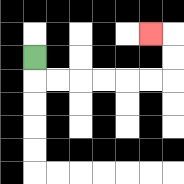{'start': '[1, 2]', 'end': '[6, 1]', 'path_directions': 'D,R,R,R,R,R,R,U,U,L', 'path_coordinates': '[[1, 2], [1, 3], [2, 3], [3, 3], [4, 3], [5, 3], [6, 3], [7, 3], [7, 2], [7, 1], [6, 1]]'}